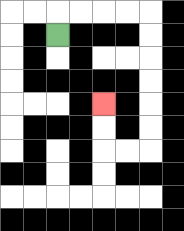{'start': '[2, 1]', 'end': '[4, 4]', 'path_directions': 'U,R,R,R,R,D,D,D,D,D,D,L,L,U,U', 'path_coordinates': '[[2, 1], [2, 0], [3, 0], [4, 0], [5, 0], [6, 0], [6, 1], [6, 2], [6, 3], [6, 4], [6, 5], [6, 6], [5, 6], [4, 6], [4, 5], [4, 4]]'}